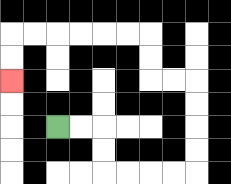{'start': '[2, 5]', 'end': '[0, 3]', 'path_directions': 'R,R,D,D,R,R,R,R,U,U,U,U,L,L,U,U,L,L,L,L,L,L,D,D', 'path_coordinates': '[[2, 5], [3, 5], [4, 5], [4, 6], [4, 7], [5, 7], [6, 7], [7, 7], [8, 7], [8, 6], [8, 5], [8, 4], [8, 3], [7, 3], [6, 3], [6, 2], [6, 1], [5, 1], [4, 1], [3, 1], [2, 1], [1, 1], [0, 1], [0, 2], [0, 3]]'}